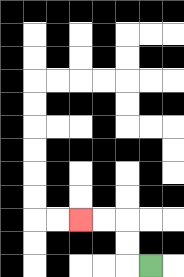{'start': '[6, 11]', 'end': '[3, 9]', 'path_directions': 'L,U,U,L,L', 'path_coordinates': '[[6, 11], [5, 11], [5, 10], [5, 9], [4, 9], [3, 9]]'}